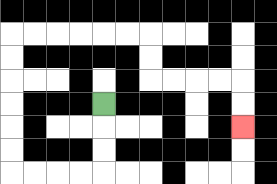{'start': '[4, 4]', 'end': '[10, 5]', 'path_directions': 'D,D,D,L,L,L,L,U,U,U,U,U,U,R,R,R,R,R,R,D,D,R,R,R,R,D,D', 'path_coordinates': '[[4, 4], [4, 5], [4, 6], [4, 7], [3, 7], [2, 7], [1, 7], [0, 7], [0, 6], [0, 5], [0, 4], [0, 3], [0, 2], [0, 1], [1, 1], [2, 1], [3, 1], [4, 1], [5, 1], [6, 1], [6, 2], [6, 3], [7, 3], [8, 3], [9, 3], [10, 3], [10, 4], [10, 5]]'}